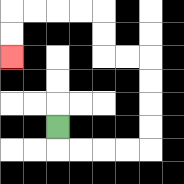{'start': '[2, 5]', 'end': '[0, 2]', 'path_directions': 'D,R,R,R,R,U,U,U,U,L,L,U,U,L,L,L,L,D,D', 'path_coordinates': '[[2, 5], [2, 6], [3, 6], [4, 6], [5, 6], [6, 6], [6, 5], [6, 4], [6, 3], [6, 2], [5, 2], [4, 2], [4, 1], [4, 0], [3, 0], [2, 0], [1, 0], [0, 0], [0, 1], [0, 2]]'}